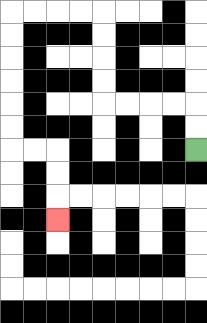{'start': '[8, 6]', 'end': '[2, 9]', 'path_directions': 'U,U,L,L,L,L,U,U,U,U,L,L,L,L,D,D,D,D,D,D,R,R,D,D,D', 'path_coordinates': '[[8, 6], [8, 5], [8, 4], [7, 4], [6, 4], [5, 4], [4, 4], [4, 3], [4, 2], [4, 1], [4, 0], [3, 0], [2, 0], [1, 0], [0, 0], [0, 1], [0, 2], [0, 3], [0, 4], [0, 5], [0, 6], [1, 6], [2, 6], [2, 7], [2, 8], [2, 9]]'}